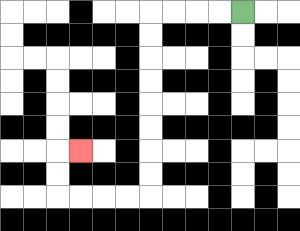{'start': '[10, 0]', 'end': '[3, 6]', 'path_directions': 'L,L,L,L,D,D,D,D,D,D,D,D,L,L,L,L,U,U,R', 'path_coordinates': '[[10, 0], [9, 0], [8, 0], [7, 0], [6, 0], [6, 1], [6, 2], [6, 3], [6, 4], [6, 5], [6, 6], [6, 7], [6, 8], [5, 8], [4, 8], [3, 8], [2, 8], [2, 7], [2, 6], [3, 6]]'}